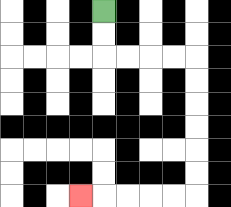{'start': '[4, 0]', 'end': '[3, 8]', 'path_directions': 'D,D,R,R,R,R,D,D,D,D,D,D,L,L,L,L,L', 'path_coordinates': '[[4, 0], [4, 1], [4, 2], [5, 2], [6, 2], [7, 2], [8, 2], [8, 3], [8, 4], [8, 5], [8, 6], [8, 7], [8, 8], [7, 8], [6, 8], [5, 8], [4, 8], [3, 8]]'}